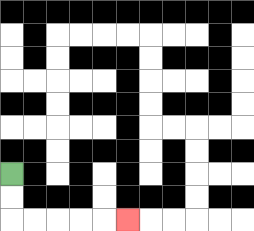{'start': '[0, 7]', 'end': '[5, 9]', 'path_directions': 'D,D,R,R,R,R,R', 'path_coordinates': '[[0, 7], [0, 8], [0, 9], [1, 9], [2, 9], [3, 9], [4, 9], [5, 9]]'}